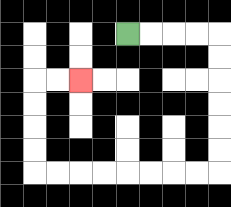{'start': '[5, 1]', 'end': '[3, 3]', 'path_directions': 'R,R,R,R,D,D,D,D,D,D,L,L,L,L,L,L,L,L,U,U,U,U,R,R', 'path_coordinates': '[[5, 1], [6, 1], [7, 1], [8, 1], [9, 1], [9, 2], [9, 3], [9, 4], [9, 5], [9, 6], [9, 7], [8, 7], [7, 7], [6, 7], [5, 7], [4, 7], [3, 7], [2, 7], [1, 7], [1, 6], [1, 5], [1, 4], [1, 3], [2, 3], [3, 3]]'}